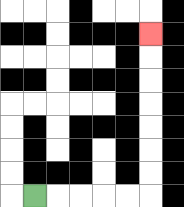{'start': '[1, 8]', 'end': '[6, 1]', 'path_directions': 'R,R,R,R,R,U,U,U,U,U,U,U', 'path_coordinates': '[[1, 8], [2, 8], [3, 8], [4, 8], [5, 8], [6, 8], [6, 7], [6, 6], [6, 5], [6, 4], [6, 3], [6, 2], [6, 1]]'}